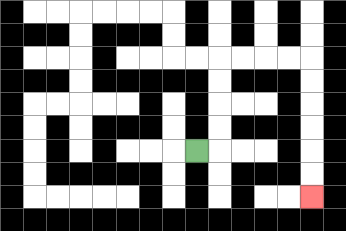{'start': '[8, 6]', 'end': '[13, 8]', 'path_directions': 'R,U,U,U,U,R,R,R,R,D,D,D,D,D,D', 'path_coordinates': '[[8, 6], [9, 6], [9, 5], [9, 4], [9, 3], [9, 2], [10, 2], [11, 2], [12, 2], [13, 2], [13, 3], [13, 4], [13, 5], [13, 6], [13, 7], [13, 8]]'}